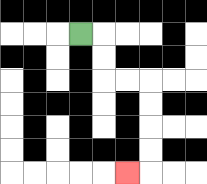{'start': '[3, 1]', 'end': '[5, 7]', 'path_directions': 'R,D,D,R,R,D,D,D,D,L', 'path_coordinates': '[[3, 1], [4, 1], [4, 2], [4, 3], [5, 3], [6, 3], [6, 4], [6, 5], [6, 6], [6, 7], [5, 7]]'}